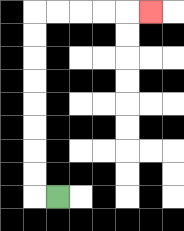{'start': '[2, 8]', 'end': '[6, 0]', 'path_directions': 'L,U,U,U,U,U,U,U,U,R,R,R,R,R', 'path_coordinates': '[[2, 8], [1, 8], [1, 7], [1, 6], [1, 5], [1, 4], [1, 3], [1, 2], [1, 1], [1, 0], [2, 0], [3, 0], [4, 0], [5, 0], [6, 0]]'}